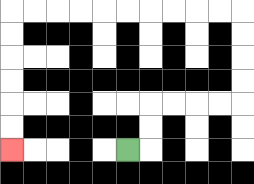{'start': '[5, 6]', 'end': '[0, 6]', 'path_directions': 'R,U,U,R,R,R,R,U,U,U,U,L,L,L,L,L,L,L,L,L,L,D,D,D,D,D,D', 'path_coordinates': '[[5, 6], [6, 6], [6, 5], [6, 4], [7, 4], [8, 4], [9, 4], [10, 4], [10, 3], [10, 2], [10, 1], [10, 0], [9, 0], [8, 0], [7, 0], [6, 0], [5, 0], [4, 0], [3, 0], [2, 0], [1, 0], [0, 0], [0, 1], [0, 2], [0, 3], [0, 4], [0, 5], [0, 6]]'}